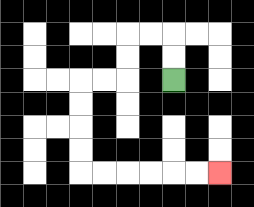{'start': '[7, 3]', 'end': '[9, 7]', 'path_directions': 'U,U,L,L,D,D,L,L,D,D,D,D,R,R,R,R,R,R', 'path_coordinates': '[[7, 3], [7, 2], [7, 1], [6, 1], [5, 1], [5, 2], [5, 3], [4, 3], [3, 3], [3, 4], [3, 5], [3, 6], [3, 7], [4, 7], [5, 7], [6, 7], [7, 7], [8, 7], [9, 7]]'}